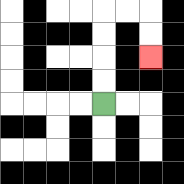{'start': '[4, 4]', 'end': '[6, 2]', 'path_directions': 'U,U,U,U,R,R,D,D', 'path_coordinates': '[[4, 4], [4, 3], [4, 2], [4, 1], [4, 0], [5, 0], [6, 0], [6, 1], [6, 2]]'}